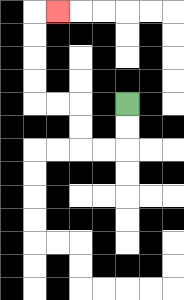{'start': '[5, 4]', 'end': '[2, 0]', 'path_directions': 'D,D,L,L,U,U,L,L,U,U,U,U,R', 'path_coordinates': '[[5, 4], [5, 5], [5, 6], [4, 6], [3, 6], [3, 5], [3, 4], [2, 4], [1, 4], [1, 3], [1, 2], [1, 1], [1, 0], [2, 0]]'}